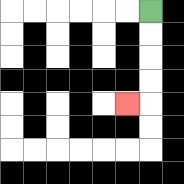{'start': '[6, 0]', 'end': '[5, 4]', 'path_directions': 'D,D,D,D,L', 'path_coordinates': '[[6, 0], [6, 1], [6, 2], [6, 3], [6, 4], [5, 4]]'}